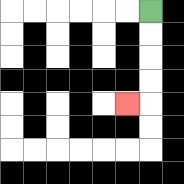{'start': '[6, 0]', 'end': '[5, 4]', 'path_directions': 'D,D,D,D,L', 'path_coordinates': '[[6, 0], [6, 1], [6, 2], [6, 3], [6, 4], [5, 4]]'}